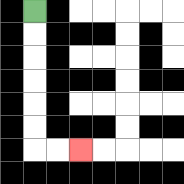{'start': '[1, 0]', 'end': '[3, 6]', 'path_directions': 'D,D,D,D,D,D,R,R', 'path_coordinates': '[[1, 0], [1, 1], [1, 2], [1, 3], [1, 4], [1, 5], [1, 6], [2, 6], [3, 6]]'}